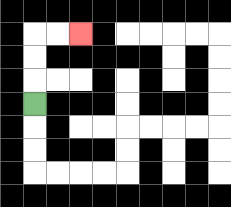{'start': '[1, 4]', 'end': '[3, 1]', 'path_directions': 'U,U,U,R,R', 'path_coordinates': '[[1, 4], [1, 3], [1, 2], [1, 1], [2, 1], [3, 1]]'}